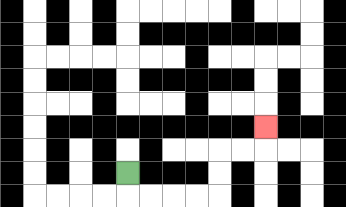{'start': '[5, 7]', 'end': '[11, 5]', 'path_directions': 'D,R,R,R,R,U,U,R,R,U', 'path_coordinates': '[[5, 7], [5, 8], [6, 8], [7, 8], [8, 8], [9, 8], [9, 7], [9, 6], [10, 6], [11, 6], [11, 5]]'}